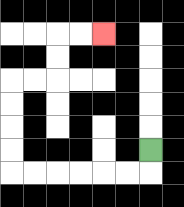{'start': '[6, 6]', 'end': '[4, 1]', 'path_directions': 'D,L,L,L,L,L,L,U,U,U,U,R,R,U,U,R,R', 'path_coordinates': '[[6, 6], [6, 7], [5, 7], [4, 7], [3, 7], [2, 7], [1, 7], [0, 7], [0, 6], [0, 5], [0, 4], [0, 3], [1, 3], [2, 3], [2, 2], [2, 1], [3, 1], [4, 1]]'}